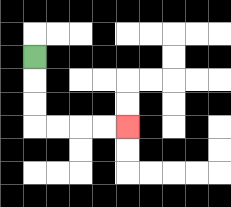{'start': '[1, 2]', 'end': '[5, 5]', 'path_directions': 'D,D,D,R,R,R,R', 'path_coordinates': '[[1, 2], [1, 3], [1, 4], [1, 5], [2, 5], [3, 5], [4, 5], [5, 5]]'}